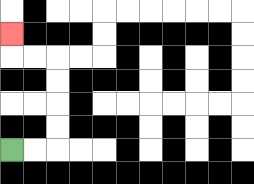{'start': '[0, 6]', 'end': '[0, 1]', 'path_directions': 'R,R,U,U,U,U,L,L,U', 'path_coordinates': '[[0, 6], [1, 6], [2, 6], [2, 5], [2, 4], [2, 3], [2, 2], [1, 2], [0, 2], [0, 1]]'}